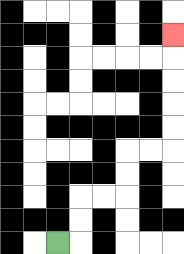{'start': '[2, 10]', 'end': '[7, 1]', 'path_directions': 'R,U,U,R,R,U,U,R,R,U,U,U,U,U', 'path_coordinates': '[[2, 10], [3, 10], [3, 9], [3, 8], [4, 8], [5, 8], [5, 7], [5, 6], [6, 6], [7, 6], [7, 5], [7, 4], [7, 3], [7, 2], [7, 1]]'}